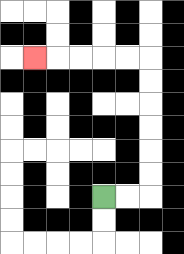{'start': '[4, 8]', 'end': '[1, 2]', 'path_directions': 'R,R,U,U,U,U,U,U,L,L,L,L,L', 'path_coordinates': '[[4, 8], [5, 8], [6, 8], [6, 7], [6, 6], [6, 5], [6, 4], [6, 3], [6, 2], [5, 2], [4, 2], [3, 2], [2, 2], [1, 2]]'}